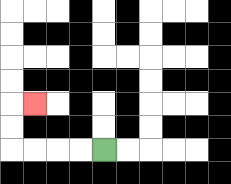{'start': '[4, 6]', 'end': '[1, 4]', 'path_directions': 'L,L,L,L,U,U,R', 'path_coordinates': '[[4, 6], [3, 6], [2, 6], [1, 6], [0, 6], [0, 5], [0, 4], [1, 4]]'}